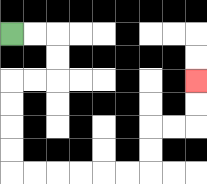{'start': '[0, 1]', 'end': '[8, 3]', 'path_directions': 'R,R,D,D,L,L,D,D,D,D,R,R,R,R,R,R,U,U,R,R,U,U', 'path_coordinates': '[[0, 1], [1, 1], [2, 1], [2, 2], [2, 3], [1, 3], [0, 3], [0, 4], [0, 5], [0, 6], [0, 7], [1, 7], [2, 7], [3, 7], [4, 7], [5, 7], [6, 7], [6, 6], [6, 5], [7, 5], [8, 5], [8, 4], [8, 3]]'}